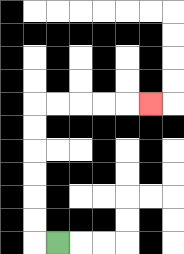{'start': '[2, 10]', 'end': '[6, 4]', 'path_directions': 'L,U,U,U,U,U,U,R,R,R,R,R', 'path_coordinates': '[[2, 10], [1, 10], [1, 9], [1, 8], [1, 7], [1, 6], [1, 5], [1, 4], [2, 4], [3, 4], [4, 4], [5, 4], [6, 4]]'}